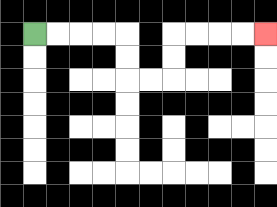{'start': '[1, 1]', 'end': '[11, 1]', 'path_directions': 'R,R,R,R,D,D,R,R,U,U,R,R,R,R', 'path_coordinates': '[[1, 1], [2, 1], [3, 1], [4, 1], [5, 1], [5, 2], [5, 3], [6, 3], [7, 3], [7, 2], [7, 1], [8, 1], [9, 1], [10, 1], [11, 1]]'}